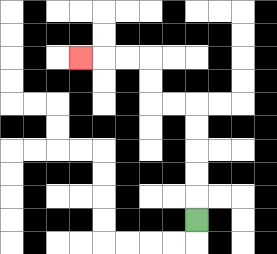{'start': '[8, 9]', 'end': '[3, 2]', 'path_directions': 'U,U,U,U,U,L,L,U,U,L,L,L', 'path_coordinates': '[[8, 9], [8, 8], [8, 7], [8, 6], [8, 5], [8, 4], [7, 4], [6, 4], [6, 3], [6, 2], [5, 2], [4, 2], [3, 2]]'}